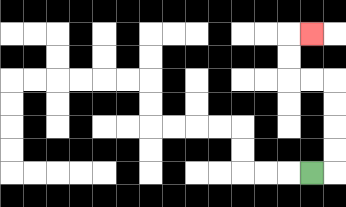{'start': '[13, 7]', 'end': '[13, 1]', 'path_directions': 'R,U,U,U,U,L,L,U,U,R', 'path_coordinates': '[[13, 7], [14, 7], [14, 6], [14, 5], [14, 4], [14, 3], [13, 3], [12, 3], [12, 2], [12, 1], [13, 1]]'}